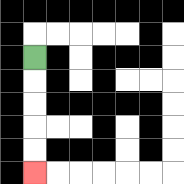{'start': '[1, 2]', 'end': '[1, 7]', 'path_directions': 'D,D,D,D,D', 'path_coordinates': '[[1, 2], [1, 3], [1, 4], [1, 5], [1, 6], [1, 7]]'}